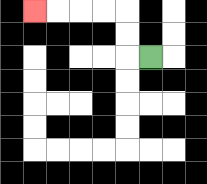{'start': '[6, 2]', 'end': '[1, 0]', 'path_directions': 'L,U,U,L,L,L,L', 'path_coordinates': '[[6, 2], [5, 2], [5, 1], [5, 0], [4, 0], [3, 0], [2, 0], [1, 0]]'}